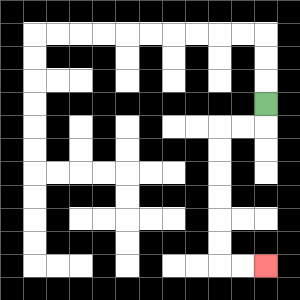{'start': '[11, 4]', 'end': '[11, 11]', 'path_directions': 'D,L,L,D,D,D,D,D,D,R,R', 'path_coordinates': '[[11, 4], [11, 5], [10, 5], [9, 5], [9, 6], [9, 7], [9, 8], [9, 9], [9, 10], [9, 11], [10, 11], [11, 11]]'}